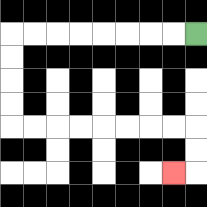{'start': '[8, 1]', 'end': '[7, 7]', 'path_directions': 'L,L,L,L,L,L,L,L,D,D,D,D,R,R,R,R,R,R,R,R,D,D,L', 'path_coordinates': '[[8, 1], [7, 1], [6, 1], [5, 1], [4, 1], [3, 1], [2, 1], [1, 1], [0, 1], [0, 2], [0, 3], [0, 4], [0, 5], [1, 5], [2, 5], [3, 5], [4, 5], [5, 5], [6, 5], [7, 5], [8, 5], [8, 6], [8, 7], [7, 7]]'}